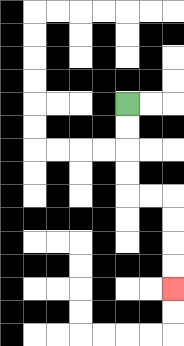{'start': '[5, 4]', 'end': '[7, 12]', 'path_directions': 'D,D,D,D,R,R,D,D,D,D', 'path_coordinates': '[[5, 4], [5, 5], [5, 6], [5, 7], [5, 8], [6, 8], [7, 8], [7, 9], [7, 10], [7, 11], [7, 12]]'}